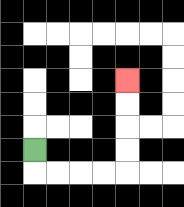{'start': '[1, 6]', 'end': '[5, 3]', 'path_directions': 'D,R,R,R,R,U,U,U,U', 'path_coordinates': '[[1, 6], [1, 7], [2, 7], [3, 7], [4, 7], [5, 7], [5, 6], [5, 5], [5, 4], [5, 3]]'}